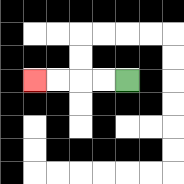{'start': '[5, 3]', 'end': '[1, 3]', 'path_directions': 'L,L,L,L', 'path_coordinates': '[[5, 3], [4, 3], [3, 3], [2, 3], [1, 3]]'}